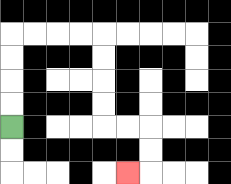{'start': '[0, 5]', 'end': '[5, 7]', 'path_directions': 'U,U,U,U,R,R,R,R,D,D,D,D,R,R,D,D,L', 'path_coordinates': '[[0, 5], [0, 4], [0, 3], [0, 2], [0, 1], [1, 1], [2, 1], [3, 1], [4, 1], [4, 2], [4, 3], [4, 4], [4, 5], [5, 5], [6, 5], [6, 6], [6, 7], [5, 7]]'}